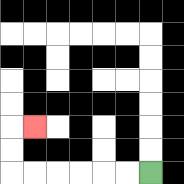{'start': '[6, 7]', 'end': '[1, 5]', 'path_directions': 'L,L,L,L,L,L,U,U,R', 'path_coordinates': '[[6, 7], [5, 7], [4, 7], [3, 7], [2, 7], [1, 7], [0, 7], [0, 6], [0, 5], [1, 5]]'}